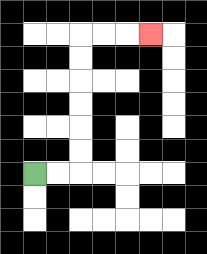{'start': '[1, 7]', 'end': '[6, 1]', 'path_directions': 'R,R,U,U,U,U,U,U,R,R,R', 'path_coordinates': '[[1, 7], [2, 7], [3, 7], [3, 6], [3, 5], [3, 4], [3, 3], [3, 2], [3, 1], [4, 1], [5, 1], [6, 1]]'}